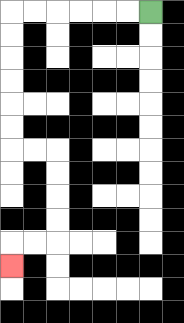{'start': '[6, 0]', 'end': '[0, 11]', 'path_directions': 'L,L,L,L,L,L,D,D,D,D,D,D,R,R,D,D,D,D,L,L,D', 'path_coordinates': '[[6, 0], [5, 0], [4, 0], [3, 0], [2, 0], [1, 0], [0, 0], [0, 1], [0, 2], [0, 3], [0, 4], [0, 5], [0, 6], [1, 6], [2, 6], [2, 7], [2, 8], [2, 9], [2, 10], [1, 10], [0, 10], [0, 11]]'}